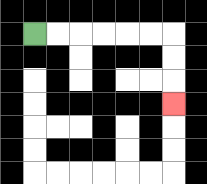{'start': '[1, 1]', 'end': '[7, 4]', 'path_directions': 'R,R,R,R,R,R,D,D,D', 'path_coordinates': '[[1, 1], [2, 1], [3, 1], [4, 1], [5, 1], [6, 1], [7, 1], [7, 2], [7, 3], [7, 4]]'}